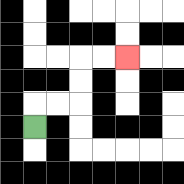{'start': '[1, 5]', 'end': '[5, 2]', 'path_directions': 'U,R,R,U,U,R,R', 'path_coordinates': '[[1, 5], [1, 4], [2, 4], [3, 4], [3, 3], [3, 2], [4, 2], [5, 2]]'}